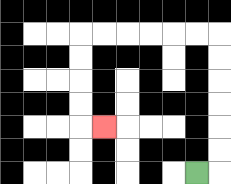{'start': '[8, 7]', 'end': '[4, 5]', 'path_directions': 'R,U,U,U,U,U,U,L,L,L,L,L,L,D,D,D,D,R', 'path_coordinates': '[[8, 7], [9, 7], [9, 6], [9, 5], [9, 4], [9, 3], [9, 2], [9, 1], [8, 1], [7, 1], [6, 1], [5, 1], [4, 1], [3, 1], [3, 2], [3, 3], [3, 4], [3, 5], [4, 5]]'}